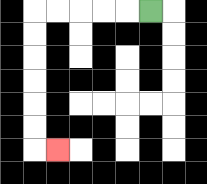{'start': '[6, 0]', 'end': '[2, 6]', 'path_directions': 'L,L,L,L,L,D,D,D,D,D,D,R', 'path_coordinates': '[[6, 0], [5, 0], [4, 0], [3, 0], [2, 0], [1, 0], [1, 1], [1, 2], [1, 3], [1, 4], [1, 5], [1, 6], [2, 6]]'}